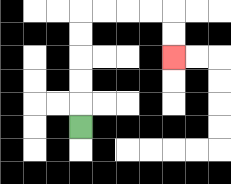{'start': '[3, 5]', 'end': '[7, 2]', 'path_directions': 'U,U,U,U,U,R,R,R,R,D,D', 'path_coordinates': '[[3, 5], [3, 4], [3, 3], [3, 2], [3, 1], [3, 0], [4, 0], [5, 0], [6, 0], [7, 0], [7, 1], [7, 2]]'}